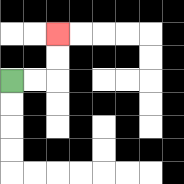{'start': '[0, 3]', 'end': '[2, 1]', 'path_directions': 'R,R,U,U', 'path_coordinates': '[[0, 3], [1, 3], [2, 3], [2, 2], [2, 1]]'}